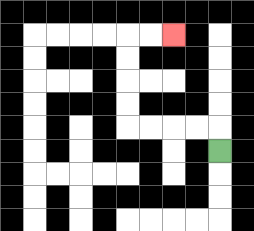{'start': '[9, 6]', 'end': '[7, 1]', 'path_directions': 'U,L,L,L,L,U,U,U,U,R,R', 'path_coordinates': '[[9, 6], [9, 5], [8, 5], [7, 5], [6, 5], [5, 5], [5, 4], [5, 3], [5, 2], [5, 1], [6, 1], [7, 1]]'}